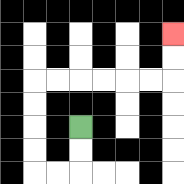{'start': '[3, 5]', 'end': '[7, 1]', 'path_directions': 'D,D,L,L,U,U,U,U,R,R,R,R,R,R,U,U', 'path_coordinates': '[[3, 5], [3, 6], [3, 7], [2, 7], [1, 7], [1, 6], [1, 5], [1, 4], [1, 3], [2, 3], [3, 3], [4, 3], [5, 3], [6, 3], [7, 3], [7, 2], [7, 1]]'}